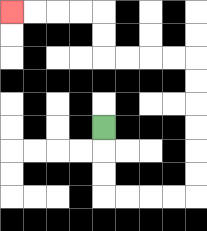{'start': '[4, 5]', 'end': '[0, 0]', 'path_directions': 'D,D,D,R,R,R,R,U,U,U,U,U,U,L,L,L,L,U,U,L,L,L,L', 'path_coordinates': '[[4, 5], [4, 6], [4, 7], [4, 8], [5, 8], [6, 8], [7, 8], [8, 8], [8, 7], [8, 6], [8, 5], [8, 4], [8, 3], [8, 2], [7, 2], [6, 2], [5, 2], [4, 2], [4, 1], [4, 0], [3, 0], [2, 0], [1, 0], [0, 0]]'}